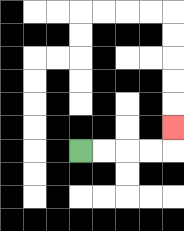{'start': '[3, 6]', 'end': '[7, 5]', 'path_directions': 'R,R,R,R,U', 'path_coordinates': '[[3, 6], [4, 6], [5, 6], [6, 6], [7, 6], [7, 5]]'}